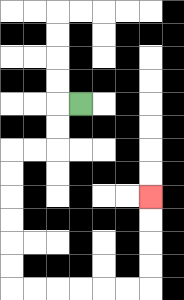{'start': '[3, 4]', 'end': '[6, 8]', 'path_directions': 'L,D,D,L,L,D,D,D,D,D,D,R,R,R,R,R,R,U,U,U,U', 'path_coordinates': '[[3, 4], [2, 4], [2, 5], [2, 6], [1, 6], [0, 6], [0, 7], [0, 8], [0, 9], [0, 10], [0, 11], [0, 12], [1, 12], [2, 12], [3, 12], [4, 12], [5, 12], [6, 12], [6, 11], [6, 10], [6, 9], [6, 8]]'}